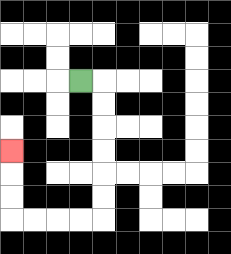{'start': '[3, 3]', 'end': '[0, 6]', 'path_directions': 'R,D,D,D,D,D,D,L,L,L,L,U,U,U', 'path_coordinates': '[[3, 3], [4, 3], [4, 4], [4, 5], [4, 6], [4, 7], [4, 8], [4, 9], [3, 9], [2, 9], [1, 9], [0, 9], [0, 8], [0, 7], [0, 6]]'}